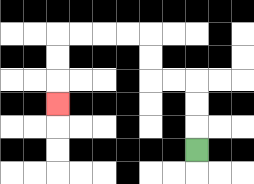{'start': '[8, 6]', 'end': '[2, 4]', 'path_directions': 'U,U,U,L,L,U,U,L,L,L,L,D,D,D', 'path_coordinates': '[[8, 6], [8, 5], [8, 4], [8, 3], [7, 3], [6, 3], [6, 2], [6, 1], [5, 1], [4, 1], [3, 1], [2, 1], [2, 2], [2, 3], [2, 4]]'}